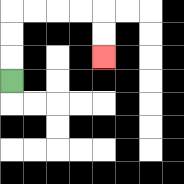{'start': '[0, 3]', 'end': '[4, 2]', 'path_directions': 'U,U,U,R,R,R,R,D,D', 'path_coordinates': '[[0, 3], [0, 2], [0, 1], [0, 0], [1, 0], [2, 0], [3, 0], [4, 0], [4, 1], [4, 2]]'}